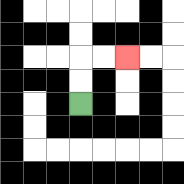{'start': '[3, 4]', 'end': '[5, 2]', 'path_directions': 'U,U,R,R', 'path_coordinates': '[[3, 4], [3, 3], [3, 2], [4, 2], [5, 2]]'}